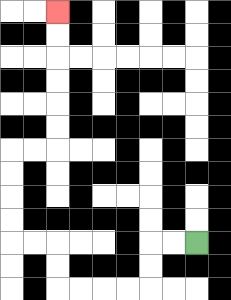{'start': '[8, 10]', 'end': '[2, 0]', 'path_directions': 'L,L,D,D,L,L,L,L,U,U,L,L,U,U,U,U,R,R,U,U,U,U,U,U', 'path_coordinates': '[[8, 10], [7, 10], [6, 10], [6, 11], [6, 12], [5, 12], [4, 12], [3, 12], [2, 12], [2, 11], [2, 10], [1, 10], [0, 10], [0, 9], [0, 8], [0, 7], [0, 6], [1, 6], [2, 6], [2, 5], [2, 4], [2, 3], [2, 2], [2, 1], [2, 0]]'}